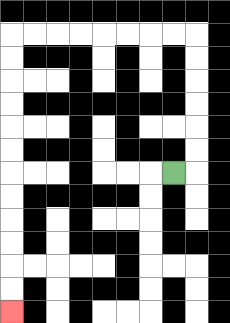{'start': '[7, 7]', 'end': '[0, 13]', 'path_directions': 'R,U,U,U,U,U,U,L,L,L,L,L,L,L,L,D,D,D,D,D,D,D,D,D,D,D,D', 'path_coordinates': '[[7, 7], [8, 7], [8, 6], [8, 5], [8, 4], [8, 3], [8, 2], [8, 1], [7, 1], [6, 1], [5, 1], [4, 1], [3, 1], [2, 1], [1, 1], [0, 1], [0, 2], [0, 3], [0, 4], [0, 5], [0, 6], [0, 7], [0, 8], [0, 9], [0, 10], [0, 11], [0, 12], [0, 13]]'}